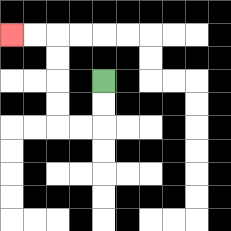{'start': '[4, 3]', 'end': '[0, 1]', 'path_directions': 'D,D,L,L,U,U,U,U,L,L', 'path_coordinates': '[[4, 3], [4, 4], [4, 5], [3, 5], [2, 5], [2, 4], [2, 3], [2, 2], [2, 1], [1, 1], [0, 1]]'}